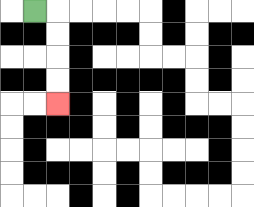{'start': '[1, 0]', 'end': '[2, 4]', 'path_directions': 'R,D,D,D,D', 'path_coordinates': '[[1, 0], [2, 0], [2, 1], [2, 2], [2, 3], [2, 4]]'}